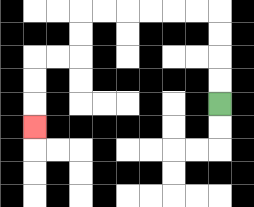{'start': '[9, 4]', 'end': '[1, 5]', 'path_directions': 'U,U,U,U,L,L,L,L,L,L,D,D,L,L,D,D,D', 'path_coordinates': '[[9, 4], [9, 3], [9, 2], [9, 1], [9, 0], [8, 0], [7, 0], [6, 0], [5, 0], [4, 0], [3, 0], [3, 1], [3, 2], [2, 2], [1, 2], [1, 3], [1, 4], [1, 5]]'}